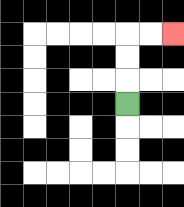{'start': '[5, 4]', 'end': '[7, 1]', 'path_directions': 'U,U,U,R,R', 'path_coordinates': '[[5, 4], [5, 3], [5, 2], [5, 1], [6, 1], [7, 1]]'}